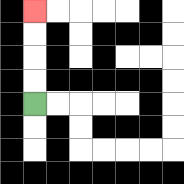{'start': '[1, 4]', 'end': '[1, 0]', 'path_directions': 'U,U,U,U', 'path_coordinates': '[[1, 4], [1, 3], [1, 2], [1, 1], [1, 0]]'}